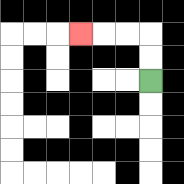{'start': '[6, 3]', 'end': '[3, 1]', 'path_directions': 'U,U,L,L,L', 'path_coordinates': '[[6, 3], [6, 2], [6, 1], [5, 1], [4, 1], [3, 1]]'}